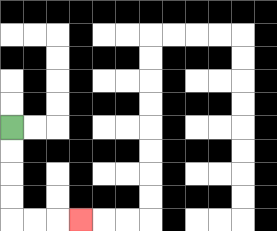{'start': '[0, 5]', 'end': '[3, 9]', 'path_directions': 'D,D,D,D,R,R,R', 'path_coordinates': '[[0, 5], [0, 6], [0, 7], [0, 8], [0, 9], [1, 9], [2, 9], [3, 9]]'}